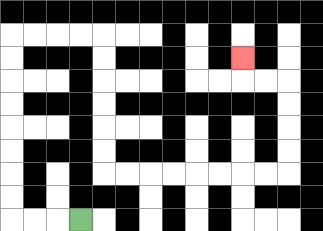{'start': '[3, 9]', 'end': '[10, 2]', 'path_directions': 'L,L,L,U,U,U,U,U,U,U,U,R,R,R,R,D,D,D,D,D,D,R,R,R,R,R,R,R,R,U,U,U,U,L,L,U', 'path_coordinates': '[[3, 9], [2, 9], [1, 9], [0, 9], [0, 8], [0, 7], [0, 6], [0, 5], [0, 4], [0, 3], [0, 2], [0, 1], [1, 1], [2, 1], [3, 1], [4, 1], [4, 2], [4, 3], [4, 4], [4, 5], [4, 6], [4, 7], [5, 7], [6, 7], [7, 7], [8, 7], [9, 7], [10, 7], [11, 7], [12, 7], [12, 6], [12, 5], [12, 4], [12, 3], [11, 3], [10, 3], [10, 2]]'}